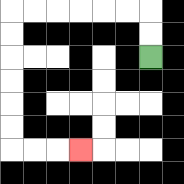{'start': '[6, 2]', 'end': '[3, 6]', 'path_directions': 'U,U,L,L,L,L,L,L,D,D,D,D,D,D,R,R,R', 'path_coordinates': '[[6, 2], [6, 1], [6, 0], [5, 0], [4, 0], [3, 0], [2, 0], [1, 0], [0, 0], [0, 1], [0, 2], [0, 3], [0, 4], [0, 5], [0, 6], [1, 6], [2, 6], [3, 6]]'}